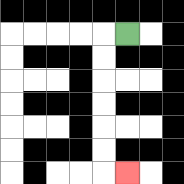{'start': '[5, 1]', 'end': '[5, 7]', 'path_directions': 'L,D,D,D,D,D,D,R', 'path_coordinates': '[[5, 1], [4, 1], [4, 2], [4, 3], [4, 4], [4, 5], [4, 6], [4, 7], [5, 7]]'}